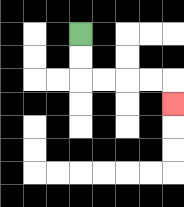{'start': '[3, 1]', 'end': '[7, 4]', 'path_directions': 'D,D,R,R,R,R,D', 'path_coordinates': '[[3, 1], [3, 2], [3, 3], [4, 3], [5, 3], [6, 3], [7, 3], [7, 4]]'}